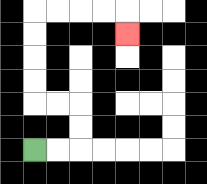{'start': '[1, 6]', 'end': '[5, 1]', 'path_directions': 'R,R,U,U,L,L,U,U,U,U,R,R,R,R,D', 'path_coordinates': '[[1, 6], [2, 6], [3, 6], [3, 5], [3, 4], [2, 4], [1, 4], [1, 3], [1, 2], [1, 1], [1, 0], [2, 0], [3, 0], [4, 0], [5, 0], [5, 1]]'}